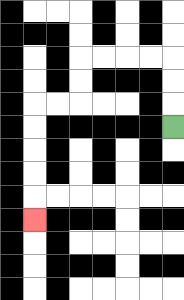{'start': '[7, 5]', 'end': '[1, 9]', 'path_directions': 'U,U,U,L,L,L,L,D,D,L,L,D,D,D,D,D', 'path_coordinates': '[[7, 5], [7, 4], [7, 3], [7, 2], [6, 2], [5, 2], [4, 2], [3, 2], [3, 3], [3, 4], [2, 4], [1, 4], [1, 5], [1, 6], [1, 7], [1, 8], [1, 9]]'}